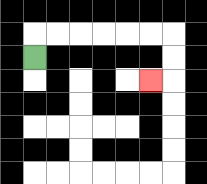{'start': '[1, 2]', 'end': '[6, 3]', 'path_directions': 'U,R,R,R,R,R,R,D,D,L', 'path_coordinates': '[[1, 2], [1, 1], [2, 1], [3, 1], [4, 1], [5, 1], [6, 1], [7, 1], [7, 2], [7, 3], [6, 3]]'}